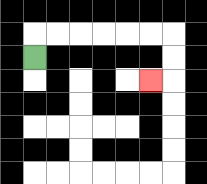{'start': '[1, 2]', 'end': '[6, 3]', 'path_directions': 'U,R,R,R,R,R,R,D,D,L', 'path_coordinates': '[[1, 2], [1, 1], [2, 1], [3, 1], [4, 1], [5, 1], [6, 1], [7, 1], [7, 2], [7, 3], [6, 3]]'}